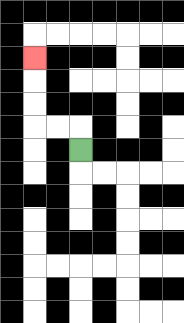{'start': '[3, 6]', 'end': '[1, 2]', 'path_directions': 'U,L,L,U,U,U', 'path_coordinates': '[[3, 6], [3, 5], [2, 5], [1, 5], [1, 4], [1, 3], [1, 2]]'}